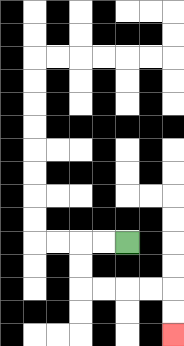{'start': '[5, 10]', 'end': '[7, 14]', 'path_directions': 'L,L,D,D,R,R,R,R,D,D', 'path_coordinates': '[[5, 10], [4, 10], [3, 10], [3, 11], [3, 12], [4, 12], [5, 12], [6, 12], [7, 12], [7, 13], [7, 14]]'}